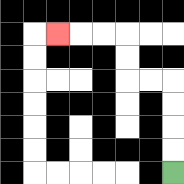{'start': '[7, 7]', 'end': '[2, 1]', 'path_directions': 'U,U,U,U,L,L,U,U,L,L,L', 'path_coordinates': '[[7, 7], [7, 6], [7, 5], [7, 4], [7, 3], [6, 3], [5, 3], [5, 2], [5, 1], [4, 1], [3, 1], [2, 1]]'}